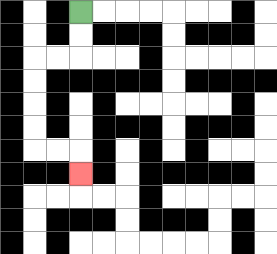{'start': '[3, 0]', 'end': '[3, 7]', 'path_directions': 'D,D,L,L,D,D,D,D,R,R,D', 'path_coordinates': '[[3, 0], [3, 1], [3, 2], [2, 2], [1, 2], [1, 3], [1, 4], [1, 5], [1, 6], [2, 6], [3, 6], [3, 7]]'}